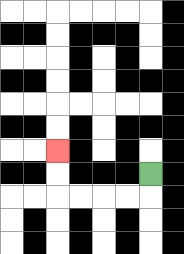{'start': '[6, 7]', 'end': '[2, 6]', 'path_directions': 'D,L,L,L,L,U,U', 'path_coordinates': '[[6, 7], [6, 8], [5, 8], [4, 8], [3, 8], [2, 8], [2, 7], [2, 6]]'}